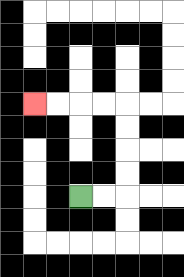{'start': '[3, 8]', 'end': '[1, 4]', 'path_directions': 'R,R,U,U,U,U,L,L,L,L', 'path_coordinates': '[[3, 8], [4, 8], [5, 8], [5, 7], [5, 6], [5, 5], [5, 4], [4, 4], [3, 4], [2, 4], [1, 4]]'}